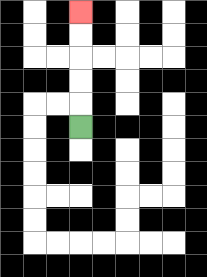{'start': '[3, 5]', 'end': '[3, 0]', 'path_directions': 'U,U,U,U,U', 'path_coordinates': '[[3, 5], [3, 4], [3, 3], [3, 2], [3, 1], [3, 0]]'}